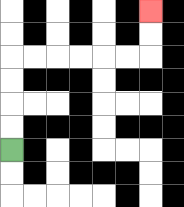{'start': '[0, 6]', 'end': '[6, 0]', 'path_directions': 'U,U,U,U,R,R,R,R,R,R,U,U', 'path_coordinates': '[[0, 6], [0, 5], [0, 4], [0, 3], [0, 2], [1, 2], [2, 2], [3, 2], [4, 2], [5, 2], [6, 2], [6, 1], [6, 0]]'}